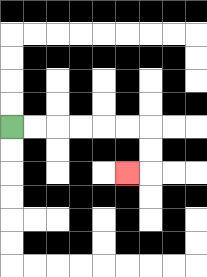{'start': '[0, 5]', 'end': '[5, 7]', 'path_directions': 'R,R,R,R,R,R,D,D,L', 'path_coordinates': '[[0, 5], [1, 5], [2, 5], [3, 5], [4, 5], [5, 5], [6, 5], [6, 6], [6, 7], [5, 7]]'}